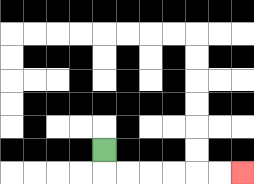{'start': '[4, 6]', 'end': '[10, 7]', 'path_directions': 'D,R,R,R,R,R,R', 'path_coordinates': '[[4, 6], [4, 7], [5, 7], [6, 7], [7, 7], [8, 7], [9, 7], [10, 7]]'}